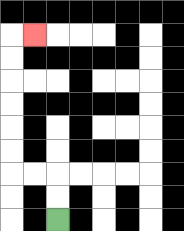{'start': '[2, 9]', 'end': '[1, 1]', 'path_directions': 'U,U,L,L,U,U,U,U,U,U,R', 'path_coordinates': '[[2, 9], [2, 8], [2, 7], [1, 7], [0, 7], [0, 6], [0, 5], [0, 4], [0, 3], [0, 2], [0, 1], [1, 1]]'}